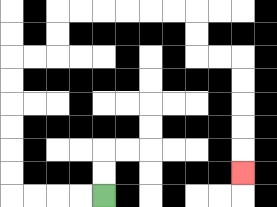{'start': '[4, 8]', 'end': '[10, 7]', 'path_directions': 'L,L,L,L,U,U,U,U,U,U,R,R,U,U,R,R,R,R,R,R,D,D,R,R,D,D,D,D,D', 'path_coordinates': '[[4, 8], [3, 8], [2, 8], [1, 8], [0, 8], [0, 7], [0, 6], [0, 5], [0, 4], [0, 3], [0, 2], [1, 2], [2, 2], [2, 1], [2, 0], [3, 0], [4, 0], [5, 0], [6, 0], [7, 0], [8, 0], [8, 1], [8, 2], [9, 2], [10, 2], [10, 3], [10, 4], [10, 5], [10, 6], [10, 7]]'}